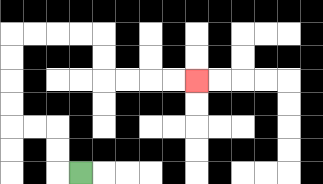{'start': '[3, 7]', 'end': '[8, 3]', 'path_directions': 'L,U,U,L,L,U,U,U,U,R,R,R,R,D,D,R,R,R,R', 'path_coordinates': '[[3, 7], [2, 7], [2, 6], [2, 5], [1, 5], [0, 5], [0, 4], [0, 3], [0, 2], [0, 1], [1, 1], [2, 1], [3, 1], [4, 1], [4, 2], [4, 3], [5, 3], [6, 3], [7, 3], [8, 3]]'}